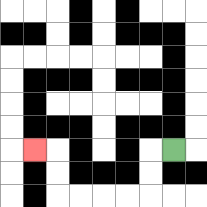{'start': '[7, 6]', 'end': '[1, 6]', 'path_directions': 'L,D,D,L,L,L,L,U,U,L', 'path_coordinates': '[[7, 6], [6, 6], [6, 7], [6, 8], [5, 8], [4, 8], [3, 8], [2, 8], [2, 7], [2, 6], [1, 6]]'}